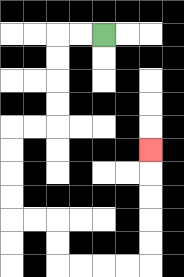{'start': '[4, 1]', 'end': '[6, 6]', 'path_directions': 'L,L,D,D,D,D,L,L,D,D,D,D,R,R,D,D,R,R,R,R,U,U,U,U,U', 'path_coordinates': '[[4, 1], [3, 1], [2, 1], [2, 2], [2, 3], [2, 4], [2, 5], [1, 5], [0, 5], [0, 6], [0, 7], [0, 8], [0, 9], [1, 9], [2, 9], [2, 10], [2, 11], [3, 11], [4, 11], [5, 11], [6, 11], [6, 10], [6, 9], [6, 8], [6, 7], [6, 6]]'}